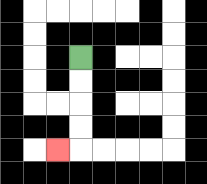{'start': '[3, 2]', 'end': '[2, 6]', 'path_directions': 'D,D,D,D,L', 'path_coordinates': '[[3, 2], [3, 3], [3, 4], [3, 5], [3, 6], [2, 6]]'}